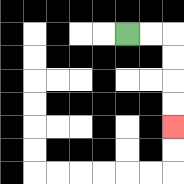{'start': '[5, 1]', 'end': '[7, 5]', 'path_directions': 'R,R,D,D,D,D', 'path_coordinates': '[[5, 1], [6, 1], [7, 1], [7, 2], [7, 3], [7, 4], [7, 5]]'}